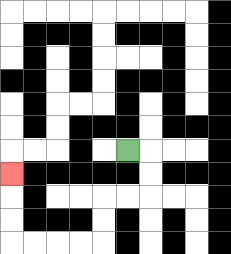{'start': '[5, 6]', 'end': '[0, 7]', 'path_directions': 'R,D,D,L,L,D,D,L,L,L,L,U,U,U', 'path_coordinates': '[[5, 6], [6, 6], [6, 7], [6, 8], [5, 8], [4, 8], [4, 9], [4, 10], [3, 10], [2, 10], [1, 10], [0, 10], [0, 9], [0, 8], [0, 7]]'}